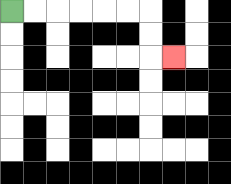{'start': '[0, 0]', 'end': '[7, 2]', 'path_directions': 'R,R,R,R,R,R,D,D,R', 'path_coordinates': '[[0, 0], [1, 0], [2, 0], [3, 0], [4, 0], [5, 0], [6, 0], [6, 1], [6, 2], [7, 2]]'}